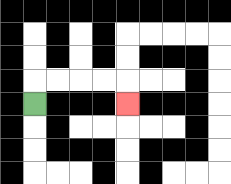{'start': '[1, 4]', 'end': '[5, 4]', 'path_directions': 'U,R,R,R,R,D', 'path_coordinates': '[[1, 4], [1, 3], [2, 3], [3, 3], [4, 3], [5, 3], [5, 4]]'}